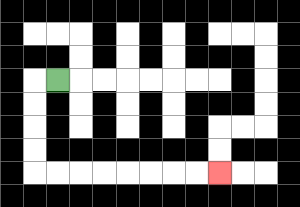{'start': '[2, 3]', 'end': '[9, 7]', 'path_directions': 'L,D,D,D,D,R,R,R,R,R,R,R,R', 'path_coordinates': '[[2, 3], [1, 3], [1, 4], [1, 5], [1, 6], [1, 7], [2, 7], [3, 7], [4, 7], [5, 7], [6, 7], [7, 7], [8, 7], [9, 7]]'}